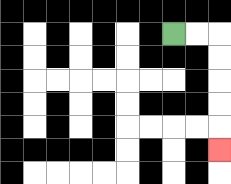{'start': '[7, 1]', 'end': '[9, 6]', 'path_directions': 'R,R,D,D,D,D,D', 'path_coordinates': '[[7, 1], [8, 1], [9, 1], [9, 2], [9, 3], [9, 4], [9, 5], [9, 6]]'}